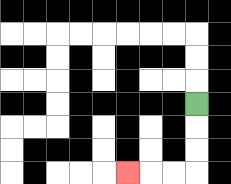{'start': '[8, 4]', 'end': '[5, 7]', 'path_directions': 'D,D,D,L,L,L', 'path_coordinates': '[[8, 4], [8, 5], [8, 6], [8, 7], [7, 7], [6, 7], [5, 7]]'}